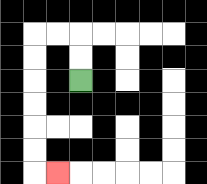{'start': '[3, 3]', 'end': '[2, 7]', 'path_directions': 'U,U,L,L,D,D,D,D,D,D,R', 'path_coordinates': '[[3, 3], [3, 2], [3, 1], [2, 1], [1, 1], [1, 2], [1, 3], [1, 4], [1, 5], [1, 6], [1, 7], [2, 7]]'}